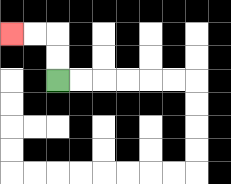{'start': '[2, 3]', 'end': '[0, 1]', 'path_directions': 'U,U,L,L', 'path_coordinates': '[[2, 3], [2, 2], [2, 1], [1, 1], [0, 1]]'}